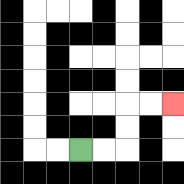{'start': '[3, 6]', 'end': '[7, 4]', 'path_directions': 'R,R,U,U,R,R', 'path_coordinates': '[[3, 6], [4, 6], [5, 6], [5, 5], [5, 4], [6, 4], [7, 4]]'}